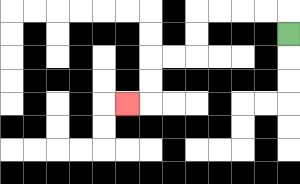{'start': '[12, 1]', 'end': '[5, 4]', 'path_directions': 'U,L,L,L,L,D,D,L,L,D,D,L', 'path_coordinates': '[[12, 1], [12, 0], [11, 0], [10, 0], [9, 0], [8, 0], [8, 1], [8, 2], [7, 2], [6, 2], [6, 3], [6, 4], [5, 4]]'}